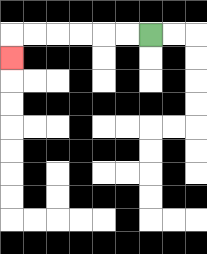{'start': '[6, 1]', 'end': '[0, 2]', 'path_directions': 'L,L,L,L,L,L,D', 'path_coordinates': '[[6, 1], [5, 1], [4, 1], [3, 1], [2, 1], [1, 1], [0, 1], [0, 2]]'}